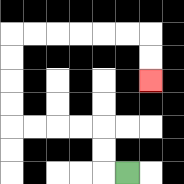{'start': '[5, 7]', 'end': '[6, 3]', 'path_directions': 'L,U,U,L,L,L,L,U,U,U,U,R,R,R,R,R,R,D,D', 'path_coordinates': '[[5, 7], [4, 7], [4, 6], [4, 5], [3, 5], [2, 5], [1, 5], [0, 5], [0, 4], [0, 3], [0, 2], [0, 1], [1, 1], [2, 1], [3, 1], [4, 1], [5, 1], [6, 1], [6, 2], [6, 3]]'}